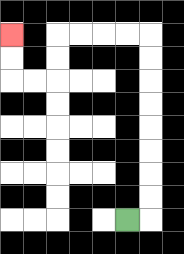{'start': '[5, 9]', 'end': '[0, 1]', 'path_directions': 'R,U,U,U,U,U,U,U,U,L,L,L,L,D,D,L,L,U,U', 'path_coordinates': '[[5, 9], [6, 9], [6, 8], [6, 7], [6, 6], [6, 5], [6, 4], [6, 3], [6, 2], [6, 1], [5, 1], [4, 1], [3, 1], [2, 1], [2, 2], [2, 3], [1, 3], [0, 3], [0, 2], [0, 1]]'}